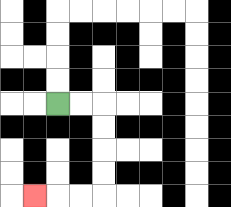{'start': '[2, 4]', 'end': '[1, 8]', 'path_directions': 'R,R,D,D,D,D,L,L,L', 'path_coordinates': '[[2, 4], [3, 4], [4, 4], [4, 5], [4, 6], [4, 7], [4, 8], [3, 8], [2, 8], [1, 8]]'}